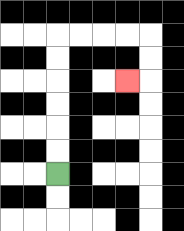{'start': '[2, 7]', 'end': '[5, 3]', 'path_directions': 'U,U,U,U,U,U,R,R,R,R,D,D,L', 'path_coordinates': '[[2, 7], [2, 6], [2, 5], [2, 4], [2, 3], [2, 2], [2, 1], [3, 1], [4, 1], [5, 1], [6, 1], [6, 2], [6, 3], [5, 3]]'}